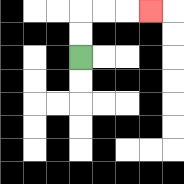{'start': '[3, 2]', 'end': '[6, 0]', 'path_directions': 'U,U,R,R,R', 'path_coordinates': '[[3, 2], [3, 1], [3, 0], [4, 0], [5, 0], [6, 0]]'}